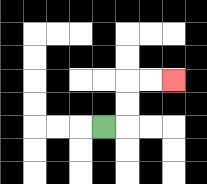{'start': '[4, 5]', 'end': '[7, 3]', 'path_directions': 'R,U,U,R,R', 'path_coordinates': '[[4, 5], [5, 5], [5, 4], [5, 3], [6, 3], [7, 3]]'}